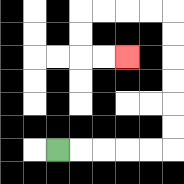{'start': '[2, 6]', 'end': '[5, 2]', 'path_directions': 'R,R,R,R,R,U,U,U,U,U,U,L,L,L,L,D,D,R,R', 'path_coordinates': '[[2, 6], [3, 6], [4, 6], [5, 6], [6, 6], [7, 6], [7, 5], [7, 4], [7, 3], [7, 2], [7, 1], [7, 0], [6, 0], [5, 0], [4, 0], [3, 0], [3, 1], [3, 2], [4, 2], [5, 2]]'}